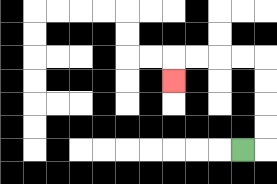{'start': '[10, 6]', 'end': '[7, 3]', 'path_directions': 'R,U,U,U,U,L,L,L,L,D', 'path_coordinates': '[[10, 6], [11, 6], [11, 5], [11, 4], [11, 3], [11, 2], [10, 2], [9, 2], [8, 2], [7, 2], [7, 3]]'}